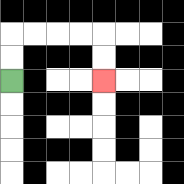{'start': '[0, 3]', 'end': '[4, 3]', 'path_directions': 'U,U,R,R,R,R,D,D', 'path_coordinates': '[[0, 3], [0, 2], [0, 1], [1, 1], [2, 1], [3, 1], [4, 1], [4, 2], [4, 3]]'}